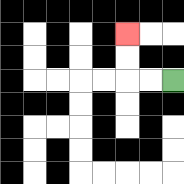{'start': '[7, 3]', 'end': '[5, 1]', 'path_directions': 'L,L,U,U', 'path_coordinates': '[[7, 3], [6, 3], [5, 3], [5, 2], [5, 1]]'}